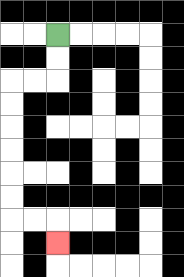{'start': '[2, 1]', 'end': '[2, 10]', 'path_directions': 'D,D,L,L,D,D,D,D,D,D,R,R,D', 'path_coordinates': '[[2, 1], [2, 2], [2, 3], [1, 3], [0, 3], [0, 4], [0, 5], [0, 6], [0, 7], [0, 8], [0, 9], [1, 9], [2, 9], [2, 10]]'}